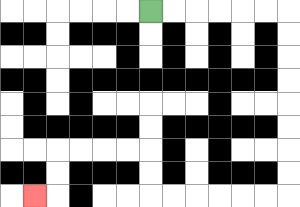{'start': '[6, 0]', 'end': '[1, 8]', 'path_directions': 'R,R,R,R,R,R,D,D,D,D,D,D,D,D,L,L,L,L,L,L,U,U,L,L,L,L,D,D,L', 'path_coordinates': '[[6, 0], [7, 0], [8, 0], [9, 0], [10, 0], [11, 0], [12, 0], [12, 1], [12, 2], [12, 3], [12, 4], [12, 5], [12, 6], [12, 7], [12, 8], [11, 8], [10, 8], [9, 8], [8, 8], [7, 8], [6, 8], [6, 7], [6, 6], [5, 6], [4, 6], [3, 6], [2, 6], [2, 7], [2, 8], [1, 8]]'}